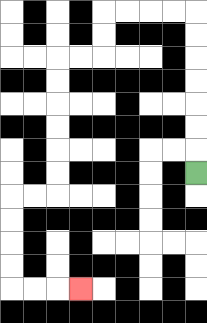{'start': '[8, 7]', 'end': '[3, 12]', 'path_directions': 'U,U,U,U,U,U,U,L,L,L,L,D,D,L,L,D,D,D,D,D,D,L,L,D,D,D,D,R,R,R', 'path_coordinates': '[[8, 7], [8, 6], [8, 5], [8, 4], [8, 3], [8, 2], [8, 1], [8, 0], [7, 0], [6, 0], [5, 0], [4, 0], [4, 1], [4, 2], [3, 2], [2, 2], [2, 3], [2, 4], [2, 5], [2, 6], [2, 7], [2, 8], [1, 8], [0, 8], [0, 9], [0, 10], [0, 11], [0, 12], [1, 12], [2, 12], [3, 12]]'}